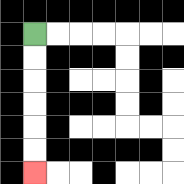{'start': '[1, 1]', 'end': '[1, 7]', 'path_directions': 'D,D,D,D,D,D', 'path_coordinates': '[[1, 1], [1, 2], [1, 3], [1, 4], [1, 5], [1, 6], [1, 7]]'}